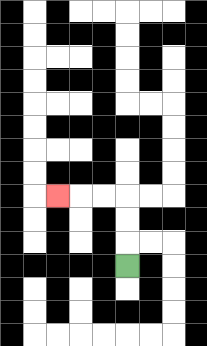{'start': '[5, 11]', 'end': '[2, 8]', 'path_directions': 'U,U,U,L,L,L', 'path_coordinates': '[[5, 11], [5, 10], [5, 9], [5, 8], [4, 8], [3, 8], [2, 8]]'}